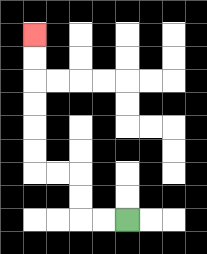{'start': '[5, 9]', 'end': '[1, 1]', 'path_directions': 'L,L,U,U,L,L,U,U,U,U,U,U', 'path_coordinates': '[[5, 9], [4, 9], [3, 9], [3, 8], [3, 7], [2, 7], [1, 7], [1, 6], [1, 5], [1, 4], [1, 3], [1, 2], [1, 1]]'}